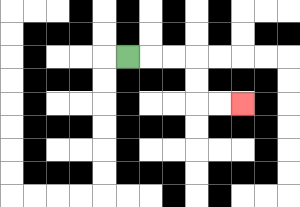{'start': '[5, 2]', 'end': '[10, 4]', 'path_directions': 'R,R,R,D,D,R,R', 'path_coordinates': '[[5, 2], [6, 2], [7, 2], [8, 2], [8, 3], [8, 4], [9, 4], [10, 4]]'}